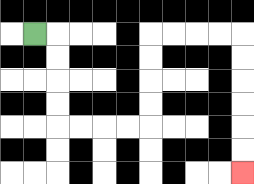{'start': '[1, 1]', 'end': '[10, 7]', 'path_directions': 'R,D,D,D,D,R,R,R,R,U,U,U,U,R,R,R,R,D,D,D,D,D,D', 'path_coordinates': '[[1, 1], [2, 1], [2, 2], [2, 3], [2, 4], [2, 5], [3, 5], [4, 5], [5, 5], [6, 5], [6, 4], [6, 3], [6, 2], [6, 1], [7, 1], [8, 1], [9, 1], [10, 1], [10, 2], [10, 3], [10, 4], [10, 5], [10, 6], [10, 7]]'}